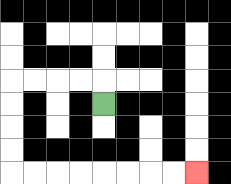{'start': '[4, 4]', 'end': '[8, 7]', 'path_directions': 'U,L,L,L,L,D,D,D,D,R,R,R,R,R,R,R,R', 'path_coordinates': '[[4, 4], [4, 3], [3, 3], [2, 3], [1, 3], [0, 3], [0, 4], [0, 5], [0, 6], [0, 7], [1, 7], [2, 7], [3, 7], [4, 7], [5, 7], [6, 7], [7, 7], [8, 7]]'}